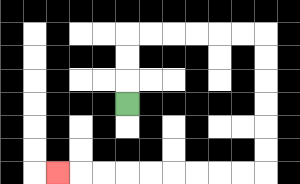{'start': '[5, 4]', 'end': '[2, 7]', 'path_directions': 'U,U,U,R,R,R,R,R,R,D,D,D,D,D,D,L,L,L,L,L,L,L,L,L', 'path_coordinates': '[[5, 4], [5, 3], [5, 2], [5, 1], [6, 1], [7, 1], [8, 1], [9, 1], [10, 1], [11, 1], [11, 2], [11, 3], [11, 4], [11, 5], [11, 6], [11, 7], [10, 7], [9, 7], [8, 7], [7, 7], [6, 7], [5, 7], [4, 7], [3, 7], [2, 7]]'}